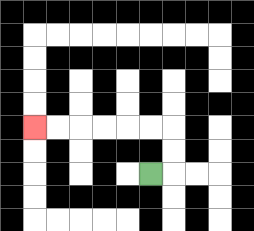{'start': '[6, 7]', 'end': '[1, 5]', 'path_directions': 'R,U,U,L,L,L,L,L,L', 'path_coordinates': '[[6, 7], [7, 7], [7, 6], [7, 5], [6, 5], [5, 5], [4, 5], [3, 5], [2, 5], [1, 5]]'}